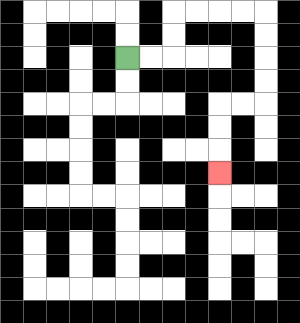{'start': '[5, 2]', 'end': '[9, 7]', 'path_directions': 'R,R,U,U,R,R,R,R,D,D,D,D,L,L,D,D,D', 'path_coordinates': '[[5, 2], [6, 2], [7, 2], [7, 1], [7, 0], [8, 0], [9, 0], [10, 0], [11, 0], [11, 1], [11, 2], [11, 3], [11, 4], [10, 4], [9, 4], [9, 5], [9, 6], [9, 7]]'}